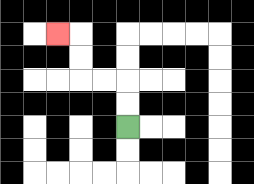{'start': '[5, 5]', 'end': '[2, 1]', 'path_directions': 'U,U,L,L,U,U,L', 'path_coordinates': '[[5, 5], [5, 4], [5, 3], [4, 3], [3, 3], [3, 2], [3, 1], [2, 1]]'}